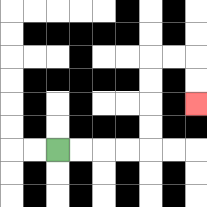{'start': '[2, 6]', 'end': '[8, 4]', 'path_directions': 'R,R,R,R,U,U,U,U,R,R,D,D', 'path_coordinates': '[[2, 6], [3, 6], [4, 6], [5, 6], [6, 6], [6, 5], [6, 4], [6, 3], [6, 2], [7, 2], [8, 2], [8, 3], [8, 4]]'}